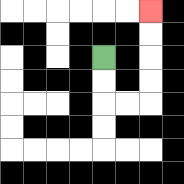{'start': '[4, 2]', 'end': '[6, 0]', 'path_directions': 'D,D,R,R,U,U,U,U', 'path_coordinates': '[[4, 2], [4, 3], [4, 4], [5, 4], [6, 4], [6, 3], [6, 2], [6, 1], [6, 0]]'}